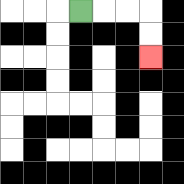{'start': '[3, 0]', 'end': '[6, 2]', 'path_directions': 'R,R,R,D,D', 'path_coordinates': '[[3, 0], [4, 0], [5, 0], [6, 0], [6, 1], [6, 2]]'}